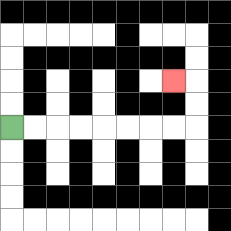{'start': '[0, 5]', 'end': '[7, 3]', 'path_directions': 'R,R,R,R,R,R,R,R,U,U,L', 'path_coordinates': '[[0, 5], [1, 5], [2, 5], [3, 5], [4, 5], [5, 5], [6, 5], [7, 5], [8, 5], [8, 4], [8, 3], [7, 3]]'}